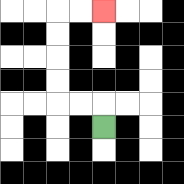{'start': '[4, 5]', 'end': '[4, 0]', 'path_directions': 'U,L,L,U,U,U,U,R,R', 'path_coordinates': '[[4, 5], [4, 4], [3, 4], [2, 4], [2, 3], [2, 2], [2, 1], [2, 0], [3, 0], [4, 0]]'}